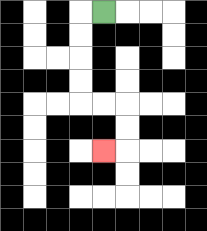{'start': '[4, 0]', 'end': '[4, 6]', 'path_directions': 'L,D,D,D,D,R,R,D,D,L', 'path_coordinates': '[[4, 0], [3, 0], [3, 1], [3, 2], [3, 3], [3, 4], [4, 4], [5, 4], [5, 5], [5, 6], [4, 6]]'}